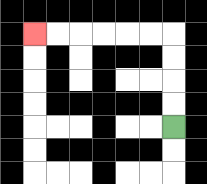{'start': '[7, 5]', 'end': '[1, 1]', 'path_directions': 'U,U,U,U,L,L,L,L,L,L', 'path_coordinates': '[[7, 5], [7, 4], [7, 3], [7, 2], [7, 1], [6, 1], [5, 1], [4, 1], [3, 1], [2, 1], [1, 1]]'}